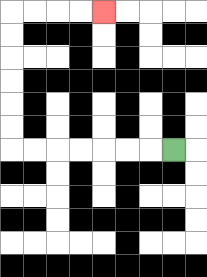{'start': '[7, 6]', 'end': '[4, 0]', 'path_directions': 'L,L,L,L,L,L,L,U,U,U,U,U,U,R,R,R,R', 'path_coordinates': '[[7, 6], [6, 6], [5, 6], [4, 6], [3, 6], [2, 6], [1, 6], [0, 6], [0, 5], [0, 4], [0, 3], [0, 2], [0, 1], [0, 0], [1, 0], [2, 0], [3, 0], [4, 0]]'}